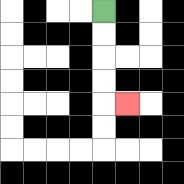{'start': '[4, 0]', 'end': '[5, 4]', 'path_directions': 'D,D,D,D,R', 'path_coordinates': '[[4, 0], [4, 1], [4, 2], [4, 3], [4, 4], [5, 4]]'}